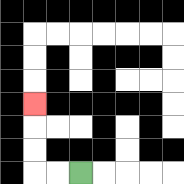{'start': '[3, 7]', 'end': '[1, 4]', 'path_directions': 'L,L,U,U,U', 'path_coordinates': '[[3, 7], [2, 7], [1, 7], [1, 6], [1, 5], [1, 4]]'}